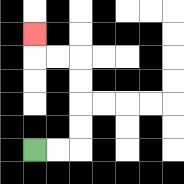{'start': '[1, 6]', 'end': '[1, 1]', 'path_directions': 'R,R,U,U,U,U,L,L,U', 'path_coordinates': '[[1, 6], [2, 6], [3, 6], [3, 5], [3, 4], [3, 3], [3, 2], [2, 2], [1, 2], [1, 1]]'}